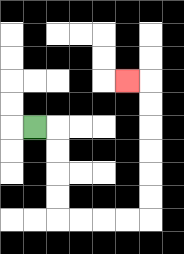{'start': '[1, 5]', 'end': '[5, 3]', 'path_directions': 'R,D,D,D,D,R,R,R,R,U,U,U,U,U,U,L', 'path_coordinates': '[[1, 5], [2, 5], [2, 6], [2, 7], [2, 8], [2, 9], [3, 9], [4, 9], [5, 9], [6, 9], [6, 8], [6, 7], [6, 6], [6, 5], [6, 4], [6, 3], [5, 3]]'}